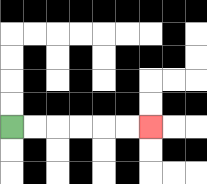{'start': '[0, 5]', 'end': '[6, 5]', 'path_directions': 'R,R,R,R,R,R', 'path_coordinates': '[[0, 5], [1, 5], [2, 5], [3, 5], [4, 5], [5, 5], [6, 5]]'}